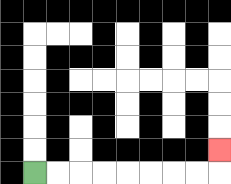{'start': '[1, 7]', 'end': '[9, 6]', 'path_directions': 'R,R,R,R,R,R,R,R,U', 'path_coordinates': '[[1, 7], [2, 7], [3, 7], [4, 7], [5, 7], [6, 7], [7, 7], [8, 7], [9, 7], [9, 6]]'}